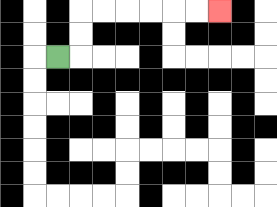{'start': '[2, 2]', 'end': '[9, 0]', 'path_directions': 'R,U,U,R,R,R,R,R,R', 'path_coordinates': '[[2, 2], [3, 2], [3, 1], [3, 0], [4, 0], [5, 0], [6, 0], [7, 0], [8, 0], [9, 0]]'}